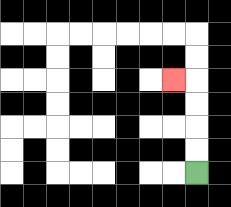{'start': '[8, 7]', 'end': '[7, 3]', 'path_directions': 'U,U,U,U,L', 'path_coordinates': '[[8, 7], [8, 6], [8, 5], [8, 4], [8, 3], [7, 3]]'}